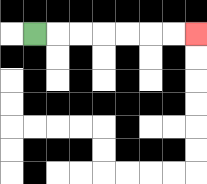{'start': '[1, 1]', 'end': '[8, 1]', 'path_directions': 'R,R,R,R,R,R,R', 'path_coordinates': '[[1, 1], [2, 1], [3, 1], [4, 1], [5, 1], [6, 1], [7, 1], [8, 1]]'}